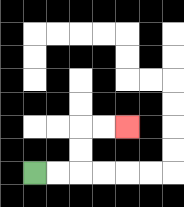{'start': '[1, 7]', 'end': '[5, 5]', 'path_directions': 'R,R,U,U,R,R', 'path_coordinates': '[[1, 7], [2, 7], [3, 7], [3, 6], [3, 5], [4, 5], [5, 5]]'}